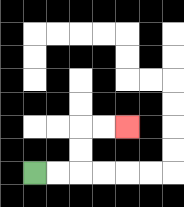{'start': '[1, 7]', 'end': '[5, 5]', 'path_directions': 'R,R,U,U,R,R', 'path_coordinates': '[[1, 7], [2, 7], [3, 7], [3, 6], [3, 5], [4, 5], [5, 5]]'}